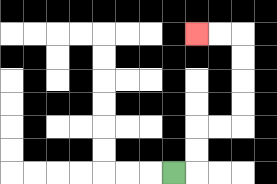{'start': '[7, 7]', 'end': '[8, 1]', 'path_directions': 'R,U,U,R,R,U,U,U,U,L,L', 'path_coordinates': '[[7, 7], [8, 7], [8, 6], [8, 5], [9, 5], [10, 5], [10, 4], [10, 3], [10, 2], [10, 1], [9, 1], [8, 1]]'}